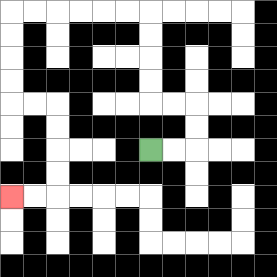{'start': '[6, 6]', 'end': '[0, 8]', 'path_directions': 'R,R,U,U,L,L,U,U,U,U,L,L,L,L,L,L,D,D,D,D,R,R,D,D,D,D,L,L', 'path_coordinates': '[[6, 6], [7, 6], [8, 6], [8, 5], [8, 4], [7, 4], [6, 4], [6, 3], [6, 2], [6, 1], [6, 0], [5, 0], [4, 0], [3, 0], [2, 0], [1, 0], [0, 0], [0, 1], [0, 2], [0, 3], [0, 4], [1, 4], [2, 4], [2, 5], [2, 6], [2, 7], [2, 8], [1, 8], [0, 8]]'}